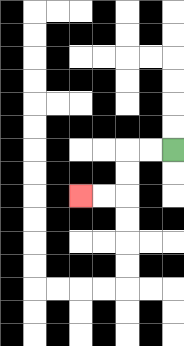{'start': '[7, 6]', 'end': '[3, 8]', 'path_directions': 'L,L,D,D,L,L', 'path_coordinates': '[[7, 6], [6, 6], [5, 6], [5, 7], [5, 8], [4, 8], [3, 8]]'}